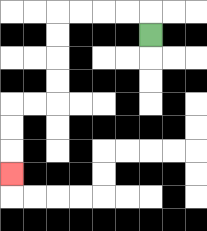{'start': '[6, 1]', 'end': '[0, 7]', 'path_directions': 'U,L,L,L,L,D,D,D,D,L,L,D,D,D', 'path_coordinates': '[[6, 1], [6, 0], [5, 0], [4, 0], [3, 0], [2, 0], [2, 1], [2, 2], [2, 3], [2, 4], [1, 4], [0, 4], [0, 5], [0, 6], [0, 7]]'}